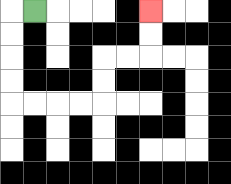{'start': '[1, 0]', 'end': '[6, 0]', 'path_directions': 'L,D,D,D,D,R,R,R,R,U,U,R,R,U,U', 'path_coordinates': '[[1, 0], [0, 0], [0, 1], [0, 2], [0, 3], [0, 4], [1, 4], [2, 4], [3, 4], [4, 4], [4, 3], [4, 2], [5, 2], [6, 2], [6, 1], [6, 0]]'}